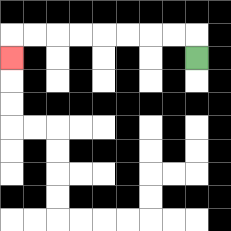{'start': '[8, 2]', 'end': '[0, 2]', 'path_directions': 'U,L,L,L,L,L,L,L,L,D', 'path_coordinates': '[[8, 2], [8, 1], [7, 1], [6, 1], [5, 1], [4, 1], [3, 1], [2, 1], [1, 1], [0, 1], [0, 2]]'}